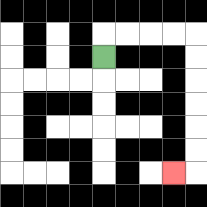{'start': '[4, 2]', 'end': '[7, 7]', 'path_directions': 'U,R,R,R,R,D,D,D,D,D,D,L', 'path_coordinates': '[[4, 2], [4, 1], [5, 1], [6, 1], [7, 1], [8, 1], [8, 2], [8, 3], [8, 4], [8, 5], [8, 6], [8, 7], [7, 7]]'}